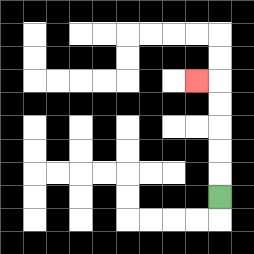{'start': '[9, 8]', 'end': '[8, 3]', 'path_directions': 'U,U,U,U,U,L', 'path_coordinates': '[[9, 8], [9, 7], [9, 6], [9, 5], [9, 4], [9, 3], [8, 3]]'}